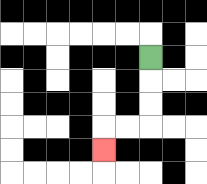{'start': '[6, 2]', 'end': '[4, 6]', 'path_directions': 'D,D,D,L,L,D', 'path_coordinates': '[[6, 2], [6, 3], [6, 4], [6, 5], [5, 5], [4, 5], [4, 6]]'}